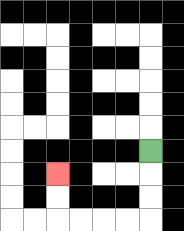{'start': '[6, 6]', 'end': '[2, 7]', 'path_directions': 'D,D,D,L,L,L,L,U,U', 'path_coordinates': '[[6, 6], [6, 7], [6, 8], [6, 9], [5, 9], [4, 9], [3, 9], [2, 9], [2, 8], [2, 7]]'}